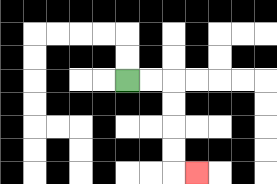{'start': '[5, 3]', 'end': '[8, 7]', 'path_directions': 'R,R,D,D,D,D,R', 'path_coordinates': '[[5, 3], [6, 3], [7, 3], [7, 4], [7, 5], [7, 6], [7, 7], [8, 7]]'}